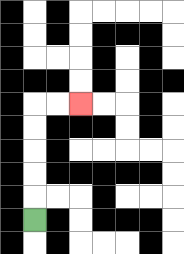{'start': '[1, 9]', 'end': '[3, 4]', 'path_directions': 'U,U,U,U,U,R,R', 'path_coordinates': '[[1, 9], [1, 8], [1, 7], [1, 6], [1, 5], [1, 4], [2, 4], [3, 4]]'}